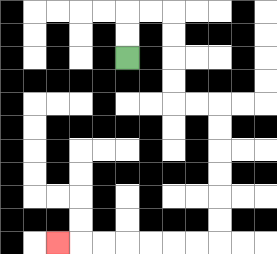{'start': '[5, 2]', 'end': '[2, 10]', 'path_directions': 'U,U,R,R,D,D,D,D,R,R,D,D,D,D,D,D,L,L,L,L,L,L,L', 'path_coordinates': '[[5, 2], [5, 1], [5, 0], [6, 0], [7, 0], [7, 1], [7, 2], [7, 3], [7, 4], [8, 4], [9, 4], [9, 5], [9, 6], [9, 7], [9, 8], [9, 9], [9, 10], [8, 10], [7, 10], [6, 10], [5, 10], [4, 10], [3, 10], [2, 10]]'}